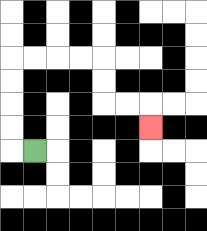{'start': '[1, 6]', 'end': '[6, 5]', 'path_directions': 'L,U,U,U,U,R,R,R,R,D,D,R,R,D', 'path_coordinates': '[[1, 6], [0, 6], [0, 5], [0, 4], [0, 3], [0, 2], [1, 2], [2, 2], [3, 2], [4, 2], [4, 3], [4, 4], [5, 4], [6, 4], [6, 5]]'}